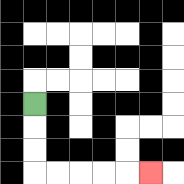{'start': '[1, 4]', 'end': '[6, 7]', 'path_directions': 'D,D,D,R,R,R,R,R', 'path_coordinates': '[[1, 4], [1, 5], [1, 6], [1, 7], [2, 7], [3, 7], [4, 7], [5, 7], [6, 7]]'}